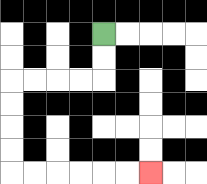{'start': '[4, 1]', 'end': '[6, 7]', 'path_directions': 'D,D,L,L,L,L,D,D,D,D,R,R,R,R,R,R', 'path_coordinates': '[[4, 1], [4, 2], [4, 3], [3, 3], [2, 3], [1, 3], [0, 3], [0, 4], [0, 5], [0, 6], [0, 7], [1, 7], [2, 7], [3, 7], [4, 7], [5, 7], [6, 7]]'}